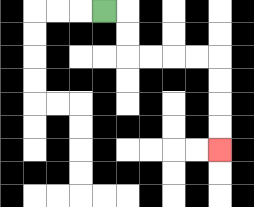{'start': '[4, 0]', 'end': '[9, 6]', 'path_directions': 'R,D,D,R,R,R,R,D,D,D,D', 'path_coordinates': '[[4, 0], [5, 0], [5, 1], [5, 2], [6, 2], [7, 2], [8, 2], [9, 2], [9, 3], [9, 4], [9, 5], [9, 6]]'}